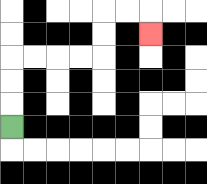{'start': '[0, 5]', 'end': '[6, 1]', 'path_directions': 'U,U,U,R,R,R,R,U,U,R,R,D', 'path_coordinates': '[[0, 5], [0, 4], [0, 3], [0, 2], [1, 2], [2, 2], [3, 2], [4, 2], [4, 1], [4, 0], [5, 0], [6, 0], [6, 1]]'}